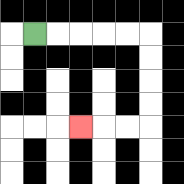{'start': '[1, 1]', 'end': '[3, 5]', 'path_directions': 'R,R,R,R,R,D,D,D,D,L,L,L', 'path_coordinates': '[[1, 1], [2, 1], [3, 1], [4, 1], [5, 1], [6, 1], [6, 2], [6, 3], [6, 4], [6, 5], [5, 5], [4, 5], [3, 5]]'}